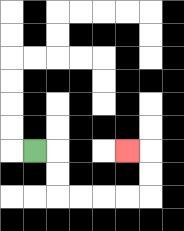{'start': '[1, 6]', 'end': '[5, 6]', 'path_directions': 'R,D,D,R,R,R,R,U,U,L', 'path_coordinates': '[[1, 6], [2, 6], [2, 7], [2, 8], [3, 8], [4, 8], [5, 8], [6, 8], [6, 7], [6, 6], [5, 6]]'}